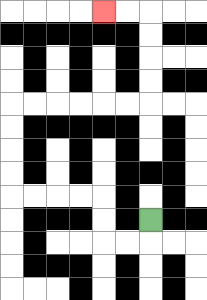{'start': '[6, 9]', 'end': '[4, 0]', 'path_directions': 'D,L,L,U,U,L,L,L,L,U,U,U,U,R,R,R,R,R,R,U,U,U,U,L,L', 'path_coordinates': '[[6, 9], [6, 10], [5, 10], [4, 10], [4, 9], [4, 8], [3, 8], [2, 8], [1, 8], [0, 8], [0, 7], [0, 6], [0, 5], [0, 4], [1, 4], [2, 4], [3, 4], [4, 4], [5, 4], [6, 4], [6, 3], [6, 2], [6, 1], [6, 0], [5, 0], [4, 0]]'}